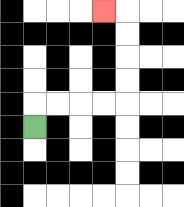{'start': '[1, 5]', 'end': '[4, 0]', 'path_directions': 'U,R,R,R,R,U,U,U,U,L', 'path_coordinates': '[[1, 5], [1, 4], [2, 4], [3, 4], [4, 4], [5, 4], [5, 3], [5, 2], [5, 1], [5, 0], [4, 0]]'}